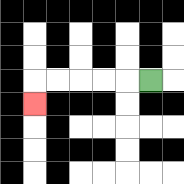{'start': '[6, 3]', 'end': '[1, 4]', 'path_directions': 'L,L,L,L,L,D', 'path_coordinates': '[[6, 3], [5, 3], [4, 3], [3, 3], [2, 3], [1, 3], [1, 4]]'}